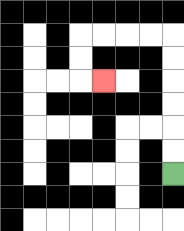{'start': '[7, 7]', 'end': '[4, 3]', 'path_directions': 'U,U,U,U,U,U,L,L,L,L,D,D,R', 'path_coordinates': '[[7, 7], [7, 6], [7, 5], [7, 4], [7, 3], [7, 2], [7, 1], [6, 1], [5, 1], [4, 1], [3, 1], [3, 2], [3, 3], [4, 3]]'}